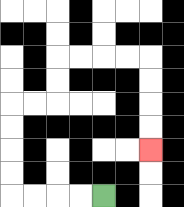{'start': '[4, 8]', 'end': '[6, 6]', 'path_directions': 'L,L,L,L,U,U,U,U,R,R,U,U,R,R,R,R,D,D,D,D', 'path_coordinates': '[[4, 8], [3, 8], [2, 8], [1, 8], [0, 8], [0, 7], [0, 6], [0, 5], [0, 4], [1, 4], [2, 4], [2, 3], [2, 2], [3, 2], [4, 2], [5, 2], [6, 2], [6, 3], [6, 4], [6, 5], [6, 6]]'}